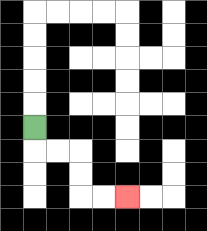{'start': '[1, 5]', 'end': '[5, 8]', 'path_directions': 'D,R,R,D,D,R,R', 'path_coordinates': '[[1, 5], [1, 6], [2, 6], [3, 6], [3, 7], [3, 8], [4, 8], [5, 8]]'}